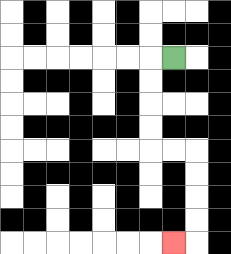{'start': '[7, 2]', 'end': '[7, 10]', 'path_directions': 'L,D,D,D,D,R,R,D,D,D,D,L', 'path_coordinates': '[[7, 2], [6, 2], [6, 3], [6, 4], [6, 5], [6, 6], [7, 6], [8, 6], [8, 7], [8, 8], [8, 9], [8, 10], [7, 10]]'}